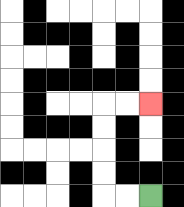{'start': '[6, 8]', 'end': '[6, 4]', 'path_directions': 'L,L,U,U,U,U,R,R', 'path_coordinates': '[[6, 8], [5, 8], [4, 8], [4, 7], [4, 6], [4, 5], [4, 4], [5, 4], [6, 4]]'}